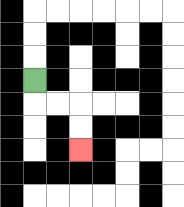{'start': '[1, 3]', 'end': '[3, 6]', 'path_directions': 'D,R,R,D,D', 'path_coordinates': '[[1, 3], [1, 4], [2, 4], [3, 4], [3, 5], [3, 6]]'}